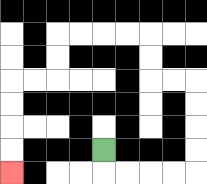{'start': '[4, 6]', 'end': '[0, 7]', 'path_directions': 'D,R,R,R,R,U,U,U,U,L,L,U,U,L,L,L,L,D,D,L,L,D,D,D,D', 'path_coordinates': '[[4, 6], [4, 7], [5, 7], [6, 7], [7, 7], [8, 7], [8, 6], [8, 5], [8, 4], [8, 3], [7, 3], [6, 3], [6, 2], [6, 1], [5, 1], [4, 1], [3, 1], [2, 1], [2, 2], [2, 3], [1, 3], [0, 3], [0, 4], [0, 5], [0, 6], [0, 7]]'}